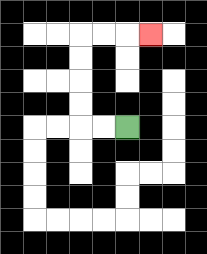{'start': '[5, 5]', 'end': '[6, 1]', 'path_directions': 'L,L,U,U,U,U,R,R,R', 'path_coordinates': '[[5, 5], [4, 5], [3, 5], [3, 4], [3, 3], [3, 2], [3, 1], [4, 1], [5, 1], [6, 1]]'}